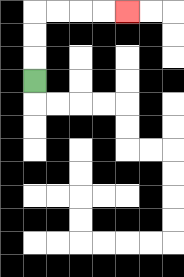{'start': '[1, 3]', 'end': '[5, 0]', 'path_directions': 'U,U,U,R,R,R,R', 'path_coordinates': '[[1, 3], [1, 2], [1, 1], [1, 0], [2, 0], [3, 0], [4, 0], [5, 0]]'}